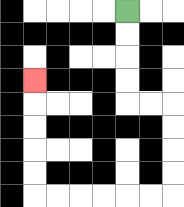{'start': '[5, 0]', 'end': '[1, 3]', 'path_directions': 'D,D,D,D,R,R,D,D,D,D,L,L,L,L,L,L,U,U,U,U,U', 'path_coordinates': '[[5, 0], [5, 1], [5, 2], [5, 3], [5, 4], [6, 4], [7, 4], [7, 5], [7, 6], [7, 7], [7, 8], [6, 8], [5, 8], [4, 8], [3, 8], [2, 8], [1, 8], [1, 7], [1, 6], [1, 5], [1, 4], [1, 3]]'}